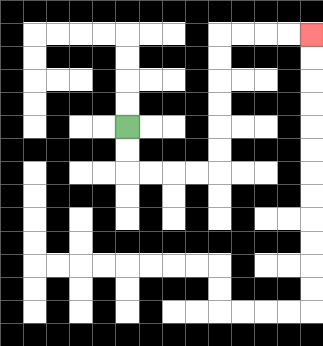{'start': '[5, 5]', 'end': '[13, 1]', 'path_directions': 'D,D,R,R,R,R,U,U,U,U,U,U,R,R,R,R', 'path_coordinates': '[[5, 5], [5, 6], [5, 7], [6, 7], [7, 7], [8, 7], [9, 7], [9, 6], [9, 5], [9, 4], [9, 3], [9, 2], [9, 1], [10, 1], [11, 1], [12, 1], [13, 1]]'}